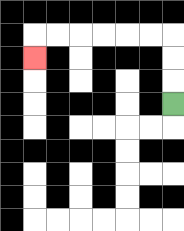{'start': '[7, 4]', 'end': '[1, 2]', 'path_directions': 'U,U,U,L,L,L,L,L,L,D', 'path_coordinates': '[[7, 4], [7, 3], [7, 2], [7, 1], [6, 1], [5, 1], [4, 1], [3, 1], [2, 1], [1, 1], [1, 2]]'}